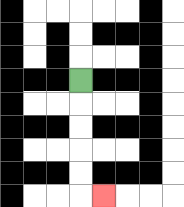{'start': '[3, 3]', 'end': '[4, 8]', 'path_directions': 'D,D,D,D,D,R', 'path_coordinates': '[[3, 3], [3, 4], [3, 5], [3, 6], [3, 7], [3, 8], [4, 8]]'}